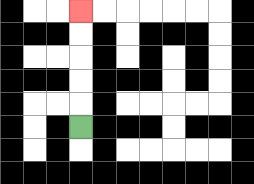{'start': '[3, 5]', 'end': '[3, 0]', 'path_directions': 'U,U,U,U,U', 'path_coordinates': '[[3, 5], [3, 4], [3, 3], [3, 2], [3, 1], [3, 0]]'}